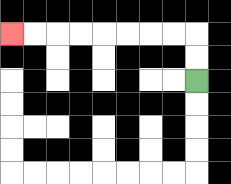{'start': '[8, 3]', 'end': '[0, 1]', 'path_directions': 'U,U,L,L,L,L,L,L,L,L', 'path_coordinates': '[[8, 3], [8, 2], [8, 1], [7, 1], [6, 1], [5, 1], [4, 1], [3, 1], [2, 1], [1, 1], [0, 1]]'}